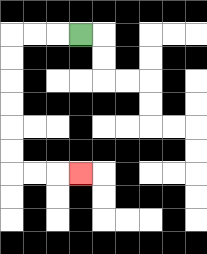{'start': '[3, 1]', 'end': '[3, 7]', 'path_directions': 'L,L,L,D,D,D,D,D,D,R,R,R', 'path_coordinates': '[[3, 1], [2, 1], [1, 1], [0, 1], [0, 2], [0, 3], [0, 4], [0, 5], [0, 6], [0, 7], [1, 7], [2, 7], [3, 7]]'}